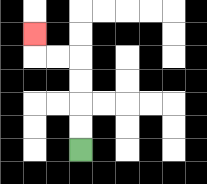{'start': '[3, 6]', 'end': '[1, 1]', 'path_directions': 'U,U,U,U,L,L,U', 'path_coordinates': '[[3, 6], [3, 5], [3, 4], [3, 3], [3, 2], [2, 2], [1, 2], [1, 1]]'}